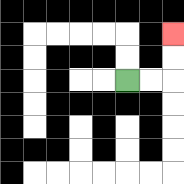{'start': '[5, 3]', 'end': '[7, 1]', 'path_directions': 'R,R,U,U', 'path_coordinates': '[[5, 3], [6, 3], [7, 3], [7, 2], [7, 1]]'}